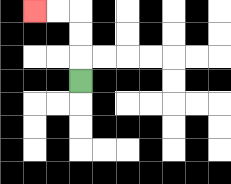{'start': '[3, 3]', 'end': '[1, 0]', 'path_directions': 'U,U,U,L,L', 'path_coordinates': '[[3, 3], [3, 2], [3, 1], [3, 0], [2, 0], [1, 0]]'}